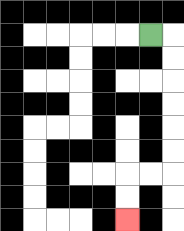{'start': '[6, 1]', 'end': '[5, 9]', 'path_directions': 'R,D,D,D,D,D,D,L,L,D,D', 'path_coordinates': '[[6, 1], [7, 1], [7, 2], [7, 3], [7, 4], [7, 5], [7, 6], [7, 7], [6, 7], [5, 7], [5, 8], [5, 9]]'}